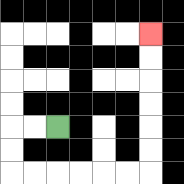{'start': '[2, 5]', 'end': '[6, 1]', 'path_directions': 'L,L,D,D,R,R,R,R,R,R,U,U,U,U,U,U', 'path_coordinates': '[[2, 5], [1, 5], [0, 5], [0, 6], [0, 7], [1, 7], [2, 7], [3, 7], [4, 7], [5, 7], [6, 7], [6, 6], [6, 5], [6, 4], [6, 3], [6, 2], [6, 1]]'}